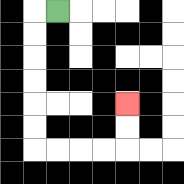{'start': '[2, 0]', 'end': '[5, 4]', 'path_directions': 'L,D,D,D,D,D,D,R,R,R,R,U,U', 'path_coordinates': '[[2, 0], [1, 0], [1, 1], [1, 2], [1, 3], [1, 4], [1, 5], [1, 6], [2, 6], [3, 6], [4, 6], [5, 6], [5, 5], [5, 4]]'}